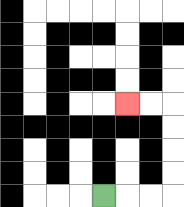{'start': '[4, 8]', 'end': '[5, 4]', 'path_directions': 'R,R,R,U,U,U,U,L,L', 'path_coordinates': '[[4, 8], [5, 8], [6, 8], [7, 8], [7, 7], [7, 6], [7, 5], [7, 4], [6, 4], [5, 4]]'}